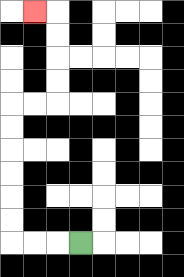{'start': '[3, 10]', 'end': '[1, 0]', 'path_directions': 'L,L,L,U,U,U,U,U,U,R,R,U,U,U,U,L', 'path_coordinates': '[[3, 10], [2, 10], [1, 10], [0, 10], [0, 9], [0, 8], [0, 7], [0, 6], [0, 5], [0, 4], [1, 4], [2, 4], [2, 3], [2, 2], [2, 1], [2, 0], [1, 0]]'}